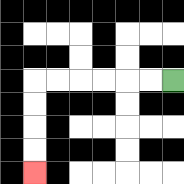{'start': '[7, 3]', 'end': '[1, 7]', 'path_directions': 'L,L,L,L,L,L,D,D,D,D', 'path_coordinates': '[[7, 3], [6, 3], [5, 3], [4, 3], [3, 3], [2, 3], [1, 3], [1, 4], [1, 5], [1, 6], [1, 7]]'}